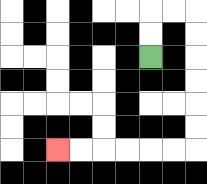{'start': '[6, 2]', 'end': '[2, 6]', 'path_directions': 'U,U,R,R,D,D,D,D,D,D,L,L,L,L,L,L', 'path_coordinates': '[[6, 2], [6, 1], [6, 0], [7, 0], [8, 0], [8, 1], [8, 2], [8, 3], [8, 4], [8, 5], [8, 6], [7, 6], [6, 6], [5, 6], [4, 6], [3, 6], [2, 6]]'}